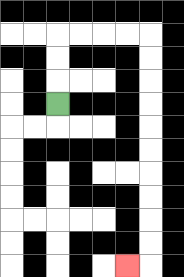{'start': '[2, 4]', 'end': '[5, 11]', 'path_directions': 'U,U,U,R,R,R,R,D,D,D,D,D,D,D,D,D,D,L', 'path_coordinates': '[[2, 4], [2, 3], [2, 2], [2, 1], [3, 1], [4, 1], [5, 1], [6, 1], [6, 2], [6, 3], [6, 4], [6, 5], [6, 6], [6, 7], [6, 8], [6, 9], [6, 10], [6, 11], [5, 11]]'}